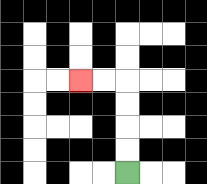{'start': '[5, 7]', 'end': '[3, 3]', 'path_directions': 'U,U,U,U,L,L', 'path_coordinates': '[[5, 7], [5, 6], [5, 5], [5, 4], [5, 3], [4, 3], [3, 3]]'}